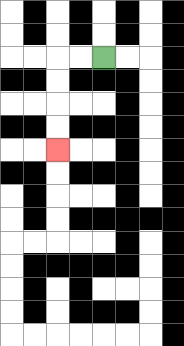{'start': '[4, 2]', 'end': '[2, 6]', 'path_directions': 'L,L,D,D,D,D', 'path_coordinates': '[[4, 2], [3, 2], [2, 2], [2, 3], [2, 4], [2, 5], [2, 6]]'}